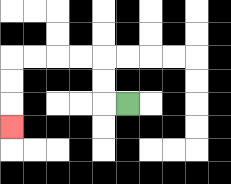{'start': '[5, 4]', 'end': '[0, 5]', 'path_directions': 'L,U,U,L,L,L,L,D,D,D', 'path_coordinates': '[[5, 4], [4, 4], [4, 3], [4, 2], [3, 2], [2, 2], [1, 2], [0, 2], [0, 3], [0, 4], [0, 5]]'}